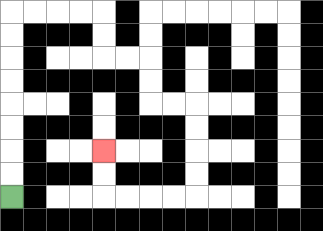{'start': '[0, 8]', 'end': '[4, 6]', 'path_directions': 'U,U,U,U,U,U,U,U,R,R,R,R,D,D,R,R,D,D,R,R,D,D,D,D,L,L,L,L,U,U', 'path_coordinates': '[[0, 8], [0, 7], [0, 6], [0, 5], [0, 4], [0, 3], [0, 2], [0, 1], [0, 0], [1, 0], [2, 0], [3, 0], [4, 0], [4, 1], [4, 2], [5, 2], [6, 2], [6, 3], [6, 4], [7, 4], [8, 4], [8, 5], [8, 6], [8, 7], [8, 8], [7, 8], [6, 8], [5, 8], [4, 8], [4, 7], [4, 6]]'}